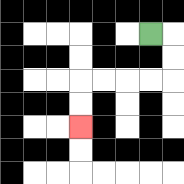{'start': '[6, 1]', 'end': '[3, 5]', 'path_directions': 'R,D,D,L,L,L,L,D,D', 'path_coordinates': '[[6, 1], [7, 1], [7, 2], [7, 3], [6, 3], [5, 3], [4, 3], [3, 3], [3, 4], [3, 5]]'}